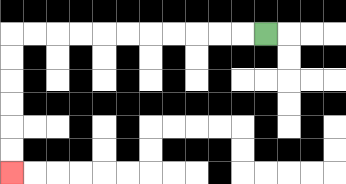{'start': '[11, 1]', 'end': '[0, 7]', 'path_directions': 'L,L,L,L,L,L,L,L,L,L,L,D,D,D,D,D,D', 'path_coordinates': '[[11, 1], [10, 1], [9, 1], [8, 1], [7, 1], [6, 1], [5, 1], [4, 1], [3, 1], [2, 1], [1, 1], [0, 1], [0, 2], [0, 3], [0, 4], [0, 5], [0, 6], [0, 7]]'}